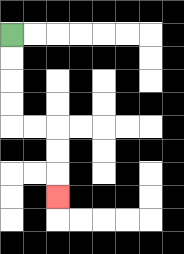{'start': '[0, 1]', 'end': '[2, 8]', 'path_directions': 'D,D,D,D,R,R,D,D,D', 'path_coordinates': '[[0, 1], [0, 2], [0, 3], [0, 4], [0, 5], [1, 5], [2, 5], [2, 6], [2, 7], [2, 8]]'}